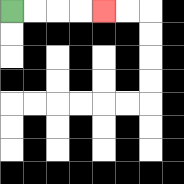{'start': '[0, 0]', 'end': '[4, 0]', 'path_directions': 'R,R,R,R', 'path_coordinates': '[[0, 0], [1, 0], [2, 0], [3, 0], [4, 0]]'}